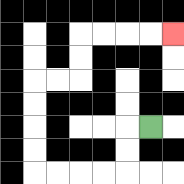{'start': '[6, 5]', 'end': '[7, 1]', 'path_directions': 'L,D,D,L,L,L,L,U,U,U,U,R,R,U,U,R,R,R,R', 'path_coordinates': '[[6, 5], [5, 5], [5, 6], [5, 7], [4, 7], [3, 7], [2, 7], [1, 7], [1, 6], [1, 5], [1, 4], [1, 3], [2, 3], [3, 3], [3, 2], [3, 1], [4, 1], [5, 1], [6, 1], [7, 1]]'}